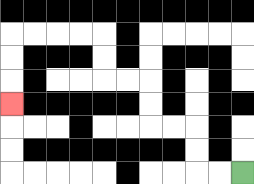{'start': '[10, 7]', 'end': '[0, 4]', 'path_directions': 'L,L,U,U,L,L,U,U,L,L,U,U,L,L,L,L,D,D,D', 'path_coordinates': '[[10, 7], [9, 7], [8, 7], [8, 6], [8, 5], [7, 5], [6, 5], [6, 4], [6, 3], [5, 3], [4, 3], [4, 2], [4, 1], [3, 1], [2, 1], [1, 1], [0, 1], [0, 2], [0, 3], [0, 4]]'}